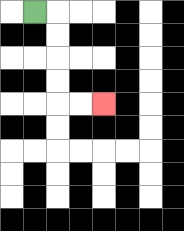{'start': '[1, 0]', 'end': '[4, 4]', 'path_directions': 'R,D,D,D,D,R,R', 'path_coordinates': '[[1, 0], [2, 0], [2, 1], [2, 2], [2, 3], [2, 4], [3, 4], [4, 4]]'}